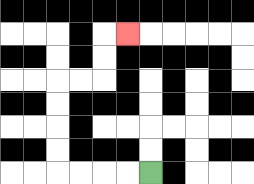{'start': '[6, 7]', 'end': '[5, 1]', 'path_directions': 'L,L,L,L,U,U,U,U,R,R,U,U,R', 'path_coordinates': '[[6, 7], [5, 7], [4, 7], [3, 7], [2, 7], [2, 6], [2, 5], [2, 4], [2, 3], [3, 3], [4, 3], [4, 2], [4, 1], [5, 1]]'}